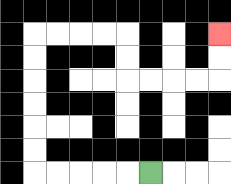{'start': '[6, 7]', 'end': '[9, 1]', 'path_directions': 'L,L,L,L,L,U,U,U,U,U,U,R,R,R,R,D,D,R,R,R,R,U,U', 'path_coordinates': '[[6, 7], [5, 7], [4, 7], [3, 7], [2, 7], [1, 7], [1, 6], [1, 5], [1, 4], [1, 3], [1, 2], [1, 1], [2, 1], [3, 1], [4, 1], [5, 1], [5, 2], [5, 3], [6, 3], [7, 3], [8, 3], [9, 3], [9, 2], [9, 1]]'}